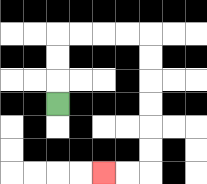{'start': '[2, 4]', 'end': '[4, 7]', 'path_directions': 'U,U,U,R,R,R,R,D,D,D,D,D,D,L,L', 'path_coordinates': '[[2, 4], [2, 3], [2, 2], [2, 1], [3, 1], [4, 1], [5, 1], [6, 1], [6, 2], [6, 3], [6, 4], [6, 5], [6, 6], [6, 7], [5, 7], [4, 7]]'}